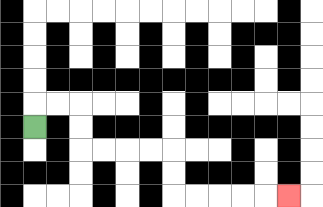{'start': '[1, 5]', 'end': '[12, 8]', 'path_directions': 'U,R,R,D,D,R,R,R,R,D,D,R,R,R,R,R', 'path_coordinates': '[[1, 5], [1, 4], [2, 4], [3, 4], [3, 5], [3, 6], [4, 6], [5, 6], [6, 6], [7, 6], [7, 7], [7, 8], [8, 8], [9, 8], [10, 8], [11, 8], [12, 8]]'}